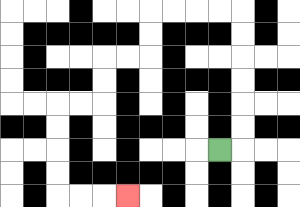{'start': '[9, 6]', 'end': '[5, 8]', 'path_directions': 'R,U,U,U,U,U,U,L,L,L,L,D,D,L,L,D,D,L,L,D,D,D,D,R,R,R', 'path_coordinates': '[[9, 6], [10, 6], [10, 5], [10, 4], [10, 3], [10, 2], [10, 1], [10, 0], [9, 0], [8, 0], [7, 0], [6, 0], [6, 1], [6, 2], [5, 2], [4, 2], [4, 3], [4, 4], [3, 4], [2, 4], [2, 5], [2, 6], [2, 7], [2, 8], [3, 8], [4, 8], [5, 8]]'}